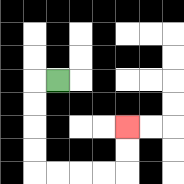{'start': '[2, 3]', 'end': '[5, 5]', 'path_directions': 'L,D,D,D,D,R,R,R,R,U,U', 'path_coordinates': '[[2, 3], [1, 3], [1, 4], [1, 5], [1, 6], [1, 7], [2, 7], [3, 7], [4, 7], [5, 7], [5, 6], [5, 5]]'}